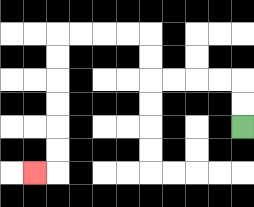{'start': '[10, 5]', 'end': '[1, 7]', 'path_directions': 'U,U,L,L,L,L,U,U,L,L,L,L,D,D,D,D,D,D,L', 'path_coordinates': '[[10, 5], [10, 4], [10, 3], [9, 3], [8, 3], [7, 3], [6, 3], [6, 2], [6, 1], [5, 1], [4, 1], [3, 1], [2, 1], [2, 2], [2, 3], [2, 4], [2, 5], [2, 6], [2, 7], [1, 7]]'}